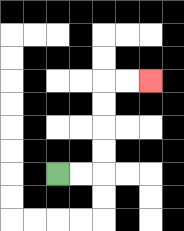{'start': '[2, 7]', 'end': '[6, 3]', 'path_directions': 'R,R,U,U,U,U,R,R', 'path_coordinates': '[[2, 7], [3, 7], [4, 7], [4, 6], [4, 5], [4, 4], [4, 3], [5, 3], [6, 3]]'}